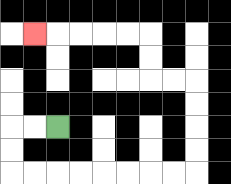{'start': '[2, 5]', 'end': '[1, 1]', 'path_directions': 'L,L,D,D,R,R,R,R,R,R,R,R,U,U,U,U,L,L,U,U,L,L,L,L,L', 'path_coordinates': '[[2, 5], [1, 5], [0, 5], [0, 6], [0, 7], [1, 7], [2, 7], [3, 7], [4, 7], [5, 7], [6, 7], [7, 7], [8, 7], [8, 6], [8, 5], [8, 4], [8, 3], [7, 3], [6, 3], [6, 2], [6, 1], [5, 1], [4, 1], [3, 1], [2, 1], [1, 1]]'}